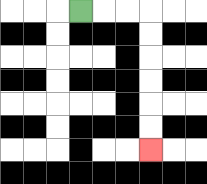{'start': '[3, 0]', 'end': '[6, 6]', 'path_directions': 'R,R,R,D,D,D,D,D,D', 'path_coordinates': '[[3, 0], [4, 0], [5, 0], [6, 0], [6, 1], [6, 2], [6, 3], [6, 4], [6, 5], [6, 6]]'}